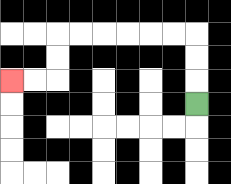{'start': '[8, 4]', 'end': '[0, 3]', 'path_directions': 'U,U,U,L,L,L,L,L,L,D,D,L,L', 'path_coordinates': '[[8, 4], [8, 3], [8, 2], [8, 1], [7, 1], [6, 1], [5, 1], [4, 1], [3, 1], [2, 1], [2, 2], [2, 3], [1, 3], [0, 3]]'}